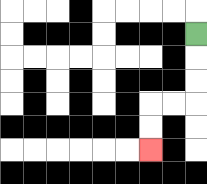{'start': '[8, 1]', 'end': '[6, 6]', 'path_directions': 'D,D,D,L,L,D,D', 'path_coordinates': '[[8, 1], [8, 2], [8, 3], [8, 4], [7, 4], [6, 4], [6, 5], [6, 6]]'}